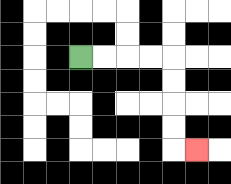{'start': '[3, 2]', 'end': '[8, 6]', 'path_directions': 'R,R,R,R,D,D,D,D,R', 'path_coordinates': '[[3, 2], [4, 2], [5, 2], [6, 2], [7, 2], [7, 3], [7, 4], [7, 5], [7, 6], [8, 6]]'}